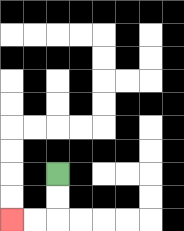{'start': '[2, 7]', 'end': '[0, 9]', 'path_directions': 'D,D,L,L', 'path_coordinates': '[[2, 7], [2, 8], [2, 9], [1, 9], [0, 9]]'}